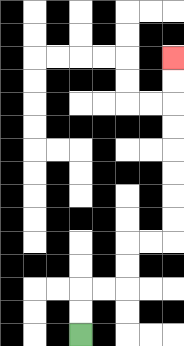{'start': '[3, 14]', 'end': '[7, 2]', 'path_directions': 'U,U,R,R,U,U,R,R,U,U,U,U,U,U,U,U', 'path_coordinates': '[[3, 14], [3, 13], [3, 12], [4, 12], [5, 12], [5, 11], [5, 10], [6, 10], [7, 10], [7, 9], [7, 8], [7, 7], [7, 6], [7, 5], [7, 4], [7, 3], [7, 2]]'}